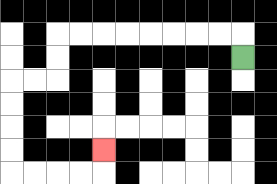{'start': '[10, 2]', 'end': '[4, 6]', 'path_directions': 'U,L,L,L,L,L,L,L,L,D,D,L,L,D,D,D,D,R,R,R,R,U', 'path_coordinates': '[[10, 2], [10, 1], [9, 1], [8, 1], [7, 1], [6, 1], [5, 1], [4, 1], [3, 1], [2, 1], [2, 2], [2, 3], [1, 3], [0, 3], [0, 4], [0, 5], [0, 6], [0, 7], [1, 7], [2, 7], [3, 7], [4, 7], [4, 6]]'}